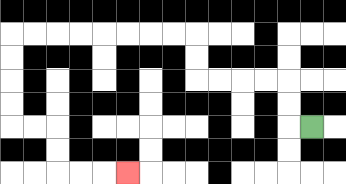{'start': '[13, 5]', 'end': '[5, 7]', 'path_directions': 'L,U,U,L,L,L,L,U,U,L,L,L,L,L,L,L,L,D,D,D,D,R,R,D,D,R,R,R', 'path_coordinates': '[[13, 5], [12, 5], [12, 4], [12, 3], [11, 3], [10, 3], [9, 3], [8, 3], [8, 2], [8, 1], [7, 1], [6, 1], [5, 1], [4, 1], [3, 1], [2, 1], [1, 1], [0, 1], [0, 2], [0, 3], [0, 4], [0, 5], [1, 5], [2, 5], [2, 6], [2, 7], [3, 7], [4, 7], [5, 7]]'}